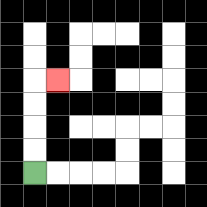{'start': '[1, 7]', 'end': '[2, 3]', 'path_directions': 'U,U,U,U,R', 'path_coordinates': '[[1, 7], [1, 6], [1, 5], [1, 4], [1, 3], [2, 3]]'}